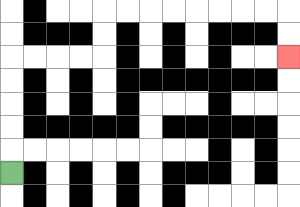{'start': '[0, 7]', 'end': '[12, 2]', 'path_directions': 'U,U,U,U,U,R,R,R,R,U,U,R,R,R,R,R,R,R,R,D,D', 'path_coordinates': '[[0, 7], [0, 6], [0, 5], [0, 4], [0, 3], [0, 2], [1, 2], [2, 2], [3, 2], [4, 2], [4, 1], [4, 0], [5, 0], [6, 0], [7, 0], [8, 0], [9, 0], [10, 0], [11, 0], [12, 0], [12, 1], [12, 2]]'}